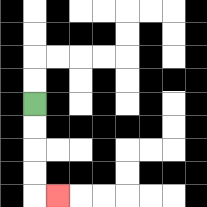{'start': '[1, 4]', 'end': '[2, 8]', 'path_directions': 'D,D,D,D,R', 'path_coordinates': '[[1, 4], [1, 5], [1, 6], [1, 7], [1, 8], [2, 8]]'}